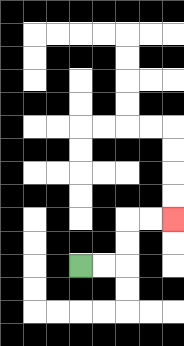{'start': '[3, 11]', 'end': '[7, 9]', 'path_directions': 'R,R,U,U,R,R', 'path_coordinates': '[[3, 11], [4, 11], [5, 11], [5, 10], [5, 9], [6, 9], [7, 9]]'}